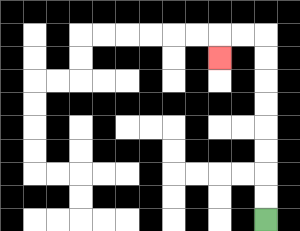{'start': '[11, 9]', 'end': '[9, 2]', 'path_directions': 'U,U,U,U,U,U,U,U,L,L,D', 'path_coordinates': '[[11, 9], [11, 8], [11, 7], [11, 6], [11, 5], [11, 4], [11, 3], [11, 2], [11, 1], [10, 1], [9, 1], [9, 2]]'}